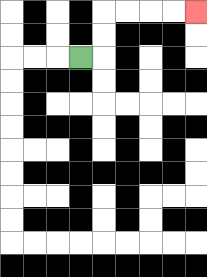{'start': '[3, 2]', 'end': '[8, 0]', 'path_directions': 'R,U,U,R,R,R,R', 'path_coordinates': '[[3, 2], [4, 2], [4, 1], [4, 0], [5, 0], [6, 0], [7, 0], [8, 0]]'}